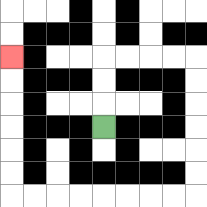{'start': '[4, 5]', 'end': '[0, 2]', 'path_directions': 'U,U,U,R,R,R,R,D,D,D,D,D,D,L,L,L,L,L,L,L,L,U,U,U,U,U,U', 'path_coordinates': '[[4, 5], [4, 4], [4, 3], [4, 2], [5, 2], [6, 2], [7, 2], [8, 2], [8, 3], [8, 4], [8, 5], [8, 6], [8, 7], [8, 8], [7, 8], [6, 8], [5, 8], [4, 8], [3, 8], [2, 8], [1, 8], [0, 8], [0, 7], [0, 6], [0, 5], [0, 4], [0, 3], [0, 2]]'}